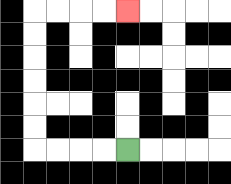{'start': '[5, 6]', 'end': '[5, 0]', 'path_directions': 'L,L,L,L,U,U,U,U,U,U,R,R,R,R', 'path_coordinates': '[[5, 6], [4, 6], [3, 6], [2, 6], [1, 6], [1, 5], [1, 4], [1, 3], [1, 2], [1, 1], [1, 0], [2, 0], [3, 0], [4, 0], [5, 0]]'}